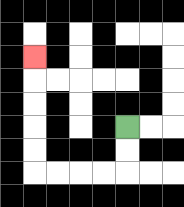{'start': '[5, 5]', 'end': '[1, 2]', 'path_directions': 'D,D,L,L,L,L,U,U,U,U,U', 'path_coordinates': '[[5, 5], [5, 6], [5, 7], [4, 7], [3, 7], [2, 7], [1, 7], [1, 6], [1, 5], [1, 4], [1, 3], [1, 2]]'}